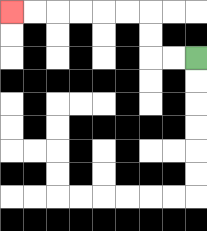{'start': '[8, 2]', 'end': '[0, 0]', 'path_directions': 'L,L,U,U,L,L,L,L,L,L', 'path_coordinates': '[[8, 2], [7, 2], [6, 2], [6, 1], [6, 0], [5, 0], [4, 0], [3, 0], [2, 0], [1, 0], [0, 0]]'}